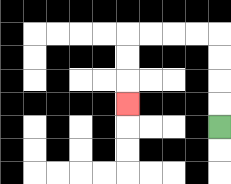{'start': '[9, 5]', 'end': '[5, 4]', 'path_directions': 'U,U,U,U,L,L,L,L,D,D,D', 'path_coordinates': '[[9, 5], [9, 4], [9, 3], [9, 2], [9, 1], [8, 1], [7, 1], [6, 1], [5, 1], [5, 2], [5, 3], [5, 4]]'}